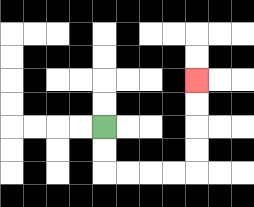{'start': '[4, 5]', 'end': '[8, 3]', 'path_directions': 'D,D,R,R,R,R,U,U,U,U', 'path_coordinates': '[[4, 5], [4, 6], [4, 7], [5, 7], [6, 7], [7, 7], [8, 7], [8, 6], [8, 5], [8, 4], [8, 3]]'}